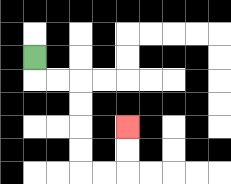{'start': '[1, 2]', 'end': '[5, 5]', 'path_directions': 'D,R,R,D,D,D,D,R,R,U,U', 'path_coordinates': '[[1, 2], [1, 3], [2, 3], [3, 3], [3, 4], [3, 5], [3, 6], [3, 7], [4, 7], [5, 7], [5, 6], [5, 5]]'}